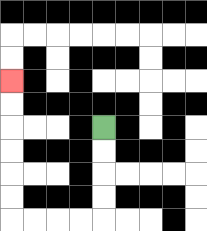{'start': '[4, 5]', 'end': '[0, 3]', 'path_directions': 'D,D,D,D,L,L,L,L,U,U,U,U,U,U', 'path_coordinates': '[[4, 5], [4, 6], [4, 7], [4, 8], [4, 9], [3, 9], [2, 9], [1, 9], [0, 9], [0, 8], [0, 7], [0, 6], [0, 5], [0, 4], [0, 3]]'}